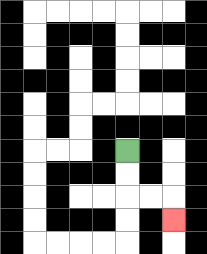{'start': '[5, 6]', 'end': '[7, 9]', 'path_directions': 'D,D,R,R,D', 'path_coordinates': '[[5, 6], [5, 7], [5, 8], [6, 8], [7, 8], [7, 9]]'}